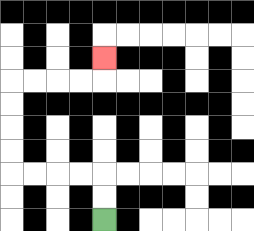{'start': '[4, 9]', 'end': '[4, 2]', 'path_directions': 'U,U,L,L,L,L,U,U,U,U,R,R,R,R,U', 'path_coordinates': '[[4, 9], [4, 8], [4, 7], [3, 7], [2, 7], [1, 7], [0, 7], [0, 6], [0, 5], [0, 4], [0, 3], [1, 3], [2, 3], [3, 3], [4, 3], [4, 2]]'}